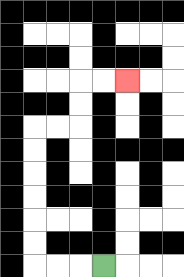{'start': '[4, 11]', 'end': '[5, 3]', 'path_directions': 'L,L,L,U,U,U,U,U,U,R,R,U,U,R,R', 'path_coordinates': '[[4, 11], [3, 11], [2, 11], [1, 11], [1, 10], [1, 9], [1, 8], [1, 7], [1, 6], [1, 5], [2, 5], [3, 5], [3, 4], [3, 3], [4, 3], [5, 3]]'}